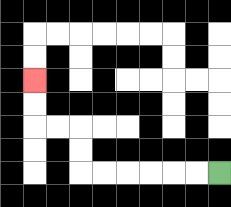{'start': '[9, 7]', 'end': '[1, 3]', 'path_directions': 'L,L,L,L,L,L,U,U,L,L,U,U', 'path_coordinates': '[[9, 7], [8, 7], [7, 7], [6, 7], [5, 7], [4, 7], [3, 7], [3, 6], [3, 5], [2, 5], [1, 5], [1, 4], [1, 3]]'}